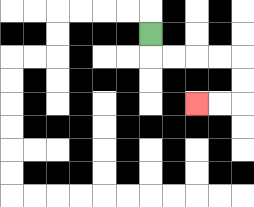{'start': '[6, 1]', 'end': '[8, 4]', 'path_directions': 'D,R,R,R,R,D,D,L,L', 'path_coordinates': '[[6, 1], [6, 2], [7, 2], [8, 2], [9, 2], [10, 2], [10, 3], [10, 4], [9, 4], [8, 4]]'}